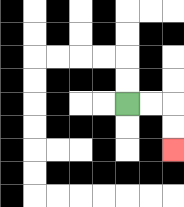{'start': '[5, 4]', 'end': '[7, 6]', 'path_directions': 'R,R,D,D', 'path_coordinates': '[[5, 4], [6, 4], [7, 4], [7, 5], [7, 6]]'}